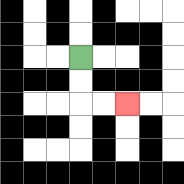{'start': '[3, 2]', 'end': '[5, 4]', 'path_directions': 'D,D,R,R', 'path_coordinates': '[[3, 2], [3, 3], [3, 4], [4, 4], [5, 4]]'}